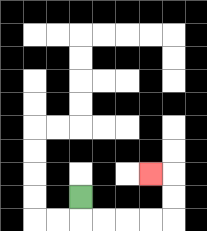{'start': '[3, 8]', 'end': '[6, 7]', 'path_directions': 'D,R,R,R,R,U,U,L', 'path_coordinates': '[[3, 8], [3, 9], [4, 9], [5, 9], [6, 9], [7, 9], [7, 8], [7, 7], [6, 7]]'}